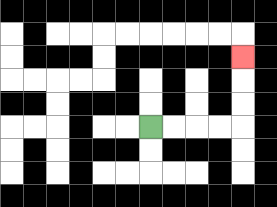{'start': '[6, 5]', 'end': '[10, 2]', 'path_directions': 'R,R,R,R,U,U,U', 'path_coordinates': '[[6, 5], [7, 5], [8, 5], [9, 5], [10, 5], [10, 4], [10, 3], [10, 2]]'}